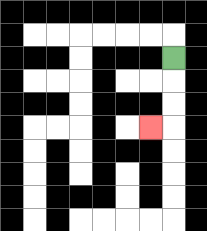{'start': '[7, 2]', 'end': '[6, 5]', 'path_directions': 'D,D,D,L', 'path_coordinates': '[[7, 2], [7, 3], [7, 4], [7, 5], [6, 5]]'}